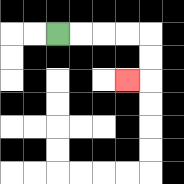{'start': '[2, 1]', 'end': '[5, 3]', 'path_directions': 'R,R,R,R,D,D,L', 'path_coordinates': '[[2, 1], [3, 1], [4, 1], [5, 1], [6, 1], [6, 2], [6, 3], [5, 3]]'}